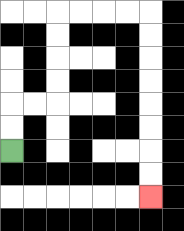{'start': '[0, 6]', 'end': '[6, 8]', 'path_directions': 'U,U,R,R,U,U,U,U,R,R,R,R,D,D,D,D,D,D,D,D', 'path_coordinates': '[[0, 6], [0, 5], [0, 4], [1, 4], [2, 4], [2, 3], [2, 2], [2, 1], [2, 0], [3, 0], [4, 0], [5, 0], [6, 0], [6, 1], [6, 2], [6, 3], [6, 4], [6, 5], [6, 6], [6, 7], [6, 8]]'}